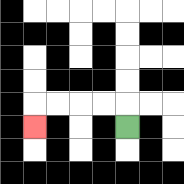{'start': '[5, 5]', 'end': '[1, 5]', 'path_directions': 'U,L,L,L,L,D', 'path_coordinates': '[[5, 5], [5, 4], [4, 4], [3, 4], [2, 4], [1, 4], [1, 5]]'}